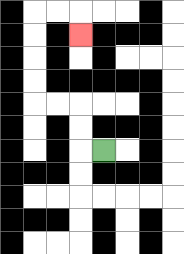{'start': '[4, 6]', 'end': '[3, 1]', 'path_directions': 'L,U,U,L,L,U,U,U,U,R,R,D', 'path_coordinates': '[[4, 6], [3, 6], [3, 5], [3, 4], [2, 4], [1, 4], [1, 3], [1, 2], [1, 1], [1, 0], [2, 0], [3, 0], [3, 1]]'}